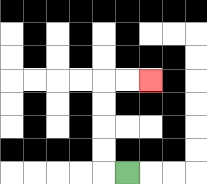{'start': '[5, 7]', 'end': '[6, 3]', 'path_directions': 'L,U,U,U,U,R,R', 'path_coordinates': '[[5, 7], [4, 7], [4, 6], [4, 5], [4, 4], [4, 3], [5, 3], [6, 3]]'}